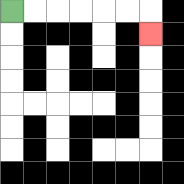{'start': '[0, 0]', 'end': '[6, 1]', 'path_directions': 'R,R,R,R,R,R,D', 'path_coordinates': '[[0, 0], [1, 0], [2, 0], [3, 0], [4, 0], [5, 0], [6, 0], [6, 1]]'}